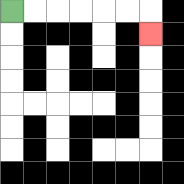{'start': '[0, 0]', 'end': '[6, 1]', 'path_directions': 'R,R,R,R,R,R,D', 'path_coordinates': '[[0, 0], [1, 0], [2, 0], [3, 0], [4, 0], [5, 0], [6, 0], [6, 1]]'}